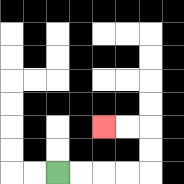{'start': '[2, 7]', 'end': '[4, 5]', 'path_directions': 'R,R,R,R,U,U,L,L', 'path_coordinates': '[[2, 7], [3, 7], [4, 7], [5, 7], [6, 7], [6, 6], [6, 5], [5, 5], [4, 5]]'}